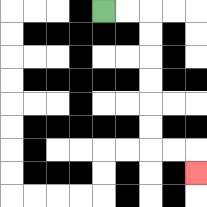{'start': '[4, 0]', 'end': '[8, 7]', 'path_directions': 'R,R,D,D,D,D,D,D,R,R,D', 'path_coordinates': '[[4, 0], [5, 0], [6, 0], [6, 1], [6, 2], [6, 3], [6, 4], [6, 5], [6, 6], [7, 6], [8, 6], [8, 7]]'}